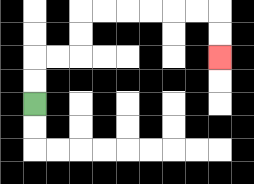{'start': '[1, 4]', 'end': '[9, 2]', 'path_directions': 'U,U,R,R,U,U,R,R,R,R,R,R,D,D', 'path_coordinates': '[[1, 4], [1, 3], [1, 2], [2, 2], [3, 2], [3, 1], [3, 0], [4, 0], [5, 0], [6, 0], [7, 0], [8, 0], [9, 0], [9, 1], [9, 2]]'}